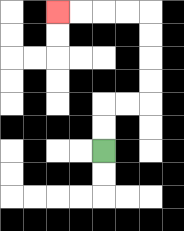{'start': '[4, 6]', 'end': '[2, 0]', 'path_directions': 'U,U,R,R,U,U,U,U,L,L,L,L', 'path_coordinates': '[[4, 6], [4, 5], [4, 4], [5, 4], [6, 4], [6, 3], [6, 2], [6, 1], [6, 0], [5, 0], [4, 0], [3, 0], [2, 0]]'}